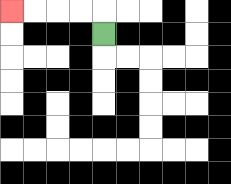{'start': '[4, 1]', 'end': '[0, 0]', 'path_directions': 'U,L,L,L,L', 'path_coordinates': '[[4, 1], [4, 0], [3, 0], [2, 0], [1, 0], [0, 0]]'}